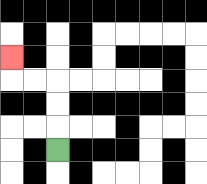{'start': '[2, 6]', 'end': '[0, 2]', 'path_directions': 'U,U,U,L,L,U', 'path_coordinates': '[[2, 6], [2, 5], [2, 4], [2, 3], [1, 3], [0, 3], [0, 2]]'}